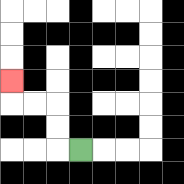{'start': '[3, 6]', 'end': '[0, 3]', 'path_directions': 'L,U,U,L,L,U', 'path_coordinates': '[[3, 6], [2, 6], [2, 5], [2, 4], [1, 4], [0, 4], [0, 3]]'}